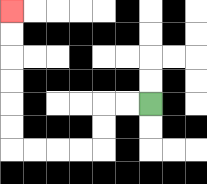{'start': '[6, 4]', 'end': '[0, 0]', 'path_directions': 'L,L,D,D,L,L,L,L,U,U,U,U,U,U', 'path_coordinates': '[[6, 4], [5, 4], [4, 4], [4, 5], [4, 6], [3, 6], [2, 6], [1, 6], [0, 6], [0, 5], [0, 4], [0, 3], [0, 2], [0, 1], [0, 0]]'}